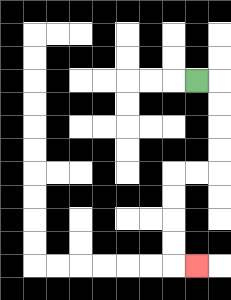{'start': '[8, 3]', 'end': '[8, 11]', 'path_directions': 'R,D,D,D,D,L,L,D,D,D,D,R', 'path_coordinates': '[[8, 3], [9, 3], [9, 4], [9, 5], [9, 6], [9, 7], [8, 7], [7, 7], [7, 8], [7, 9], [7, 10], [7, 11], [8, 11]]'}